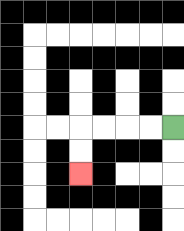{'start': '[7, 5]', 'end': '[3, 7]', 'path_directions': 'L,L,L,L,D,D', 'path_coordinates': '[[7, 5], [6, 5], [5, 5], [4, 5], [3, 5], [3, 6], [3, 7]]'}